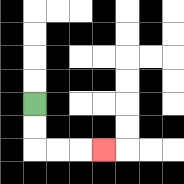{'start': '[1, 4]', 'end': '[4, 6]', 'path_directions': 'D,D,R,R,R', 'path_coordinates': '[[1, 4], [1, 5], [1, 6], [2, 6], [3, 6], [4, 6]]'}